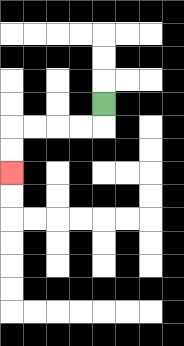{'start': '[4, 4]', 'end': '[0, 7]', 'path_directions': 'D,L,L,L,L,D,D', 'path_coordinates': '[[4, 4], [4, 5], [3, 5], [2, 5], [1, 5], [0, 5], [0, 6], [0, 7]]'}